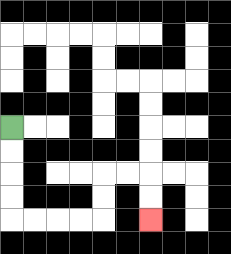{'start': '[0, 5]', 'end': '[6, 9]', 'path_directions': 'D,D,D,D,R,R,R,R,U,U,R,R,D,D', 'path_coordinates': '[[0, 5], [0, 6], [0, 7], [0, 8], [0, 9], [1, 9], [2, 9], [3, 9], [4, 9], [4, 8], [4, 7], [5, 7], [6, 7], [6, 8], [6, 9]]'}